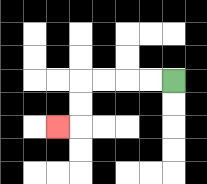{'start': '[7, 3]', 'end': '[2, 5]', 'path_directions': 'L,L,L,L,D,D,L', 'path_coordinates': '[[7, 3], [6, 3], [5, 3], [4, 3], [3, 3], [3, 4], [3, 5], [2, 5]]'}